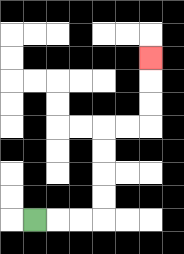{'start': '[1, 9]', 'end': '[6, 2]', 'path_directions': 'R,R,R,U,U,U,U,R,R,U,U,U', 'path_coordinates': '[[1, 9], [2, 9], [3, 9], [4, 9], [4, 8], [4, 7], [4, 6], [4, 5], [5, 5], [6, 5], [6, 4], [6, 3], [6, 2]]'}